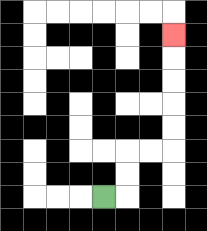{'start': '[4, 8]', 'end': '[7, 1]', 'path_directions': 'R,U,U,R,R,U,U,U,U,U', 'path_coordinates': '[[4, 8], [5, 8], [5, 7], [5, 6], [6, 6], [7, 6], [7, 5], [7, 4], [7, 3], [7, 2], [7, 1]]'}